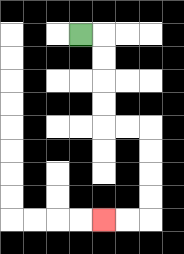{'start': '[3, 1]', 'end': '[4, 9]', 'path_directions': 'R,D,D,D,D,R,R,D,D,D,D,L,L', 'path_coordinates': '[[3, 1], [4, 1], [4, 2], [4, 3], [4, 4], [4, 5], [5, 5], [6, 5], [6, 6], [6, 7], [6, 8], [6, 9], [5, 9], [4, 9]]'}